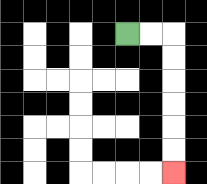{'start': '[5, 1]', 'end': '[7, 7]', 'path_directions': 'R,R,D,D,D,D,D,D', 'path_coordinates': '[[5, 1], [6, 1], [7, 1], [7, 2], [7, 3], [7, 4], [7, 5], [7, 6], [7, 7]]'}